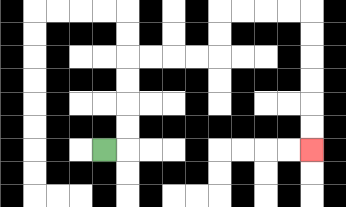{'start': '[4, 6]', 'end': '[13, 6]', 'path_directions': 'R,U,U,U,U,R,R,R,R,U,U,R,R,R,R,D,D,D,D,D,D', 'path_coordinates': '[[4, 6], [5, 6], [5, 5], [5, 4], [5, 3], [5, 2], [6, 2], [7, 2], [8, 2], [9, 2], [9, 1], [9, 0], [10, 0], [11, 0], [12, 0], [13, 0], [13, 1], [13, 2], [13, 3], [13, 4], [13, 5], [13, 6]]'}